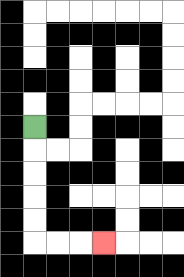{'start': '[1, 5]', 'end': '[4, 10]', 'path_directions': 'D,D,D,D,D,R,R,R', 'path_coordinates': '[[1, 5], [1, 6], [1, 7], [1, 8], [1, 9], [1, 10], [2, 10], [3, 10], [4, 10]]'}